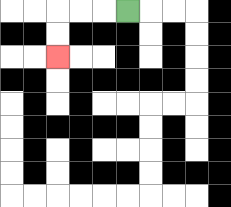{'start': '[5, 0]', 'end': '[2, 2]', 'path_directions': 'L,L,L,D,D', 'path_coordinates': '[[5, 0], [4, 0], [3, 0], [2, 0], [2, 1], [2, 2]]'}